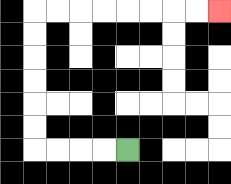{'start': '[5, 6]', 'end': '[9, 0]', 'path_directions': 'L,L,L,L,U,U,U,U,U,U,R,R,R,R,R,R,R,R', 'path_coordinates': '[[5, 6], [4, 6], [3, 6], [2, 6], [1, 6], [1, 5], [1, 4], [1, 3], [1, 2], [1, 1], [1, 0], [2, 0], [3, 0], [4, 0], [5, 0], [6, 0], [7, 0], [8, 0], [9, 0]]'}